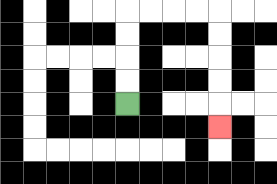{'start': '[5, 4]', 'end': '[9, 5]', 'path_directions': 'U,U,U,U,R,R,R,R,D,D,D,D,D', 'path_coordinates': '[[5, 4], [5, 3], [5, 2], [5, 1], [5, 0], [6, 0], [7, 0], [8, 0], [9, 0], [9, 1], [9, 2], [9, 3], [9, 4], [9, 5]]'}